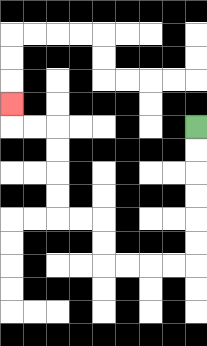{'start': '[8, 5]', 'end': '[0, 4]', 'path_directions': 'D,D,D,D,D,D,L,L,L,L,U,U,L,L,U,U,U,U,L,L,U', 'path_coordinates': '[[8, 5], [8, 6], [8, 7], [8, 8], [8, 9], [8, 10], [8, 11], [7, 11], [6, 11], [5, 11], [4, 11], [4, 10], [4, 9], [3, 9], [2, 9], [2, 8], [2, 7], [2, 6], [2, 5], [1, 5], [0, 5], [0, 4]]'}